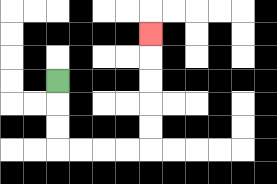{'start': '[2, 3]', 'end': '[6, 1]', 'path_directions': 'D,D,D,R,R,R,R,U,U,U,U,U', 'path_coordinates': '[[2, 3], [2, 4], [2, 5], [2, 6], [3, 6], [4, 6], [5, 6], [6, 6], [6, 5], [6, 4], [6, 3], [6, 2], [6, 1]]'}